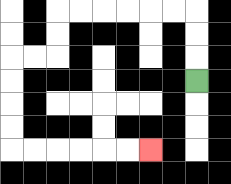{'start': '[8, 3]', 'end': '[6, 6]', 'path_directions': 'U,U,U,L,L,L,L,L,L,D,D,L,L,D,D,D,D,R,R,R,R,R,R', 'path_coordinates': '[[8, 3], [8, 2], [8, 1], [8, 0], [7, 0], [6, 0], [5, 0], [4, 0], [3, 0], [2, 0], [2, 1], [2, 2], [1, 2], [0, 2], [0, 3], [0, 4], [0, 5], [0, 6], [1, 6], [2, 6], [3, 6], [4, 6], [5, 6], [6, 6]]'}